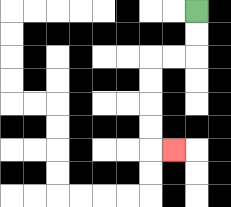{'start': '[8, 0]', 'end': '[7, 6]', 'path_directions': 'D,D,L,L,D,D,D,D,R', 'path_coordinates': '[[8, 0], [8, 1], [8, 2], [7, 2], [6, 2], [6, 3], [6, 4], [6, 5], [6, 6], [7, 6]]'}